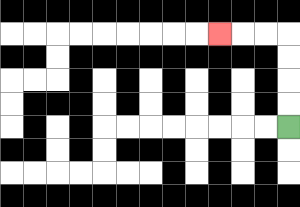{'start': '[12, 5]', 'end': '[9, 1]', 'path_directions': 'U,U,U,U,L,L,L', 'path_coordinates': '[[12, 5], [12, 4], [12, 3], [12, 2], [12, 1], [11, 1], [10, 1], [9, 1]]'}